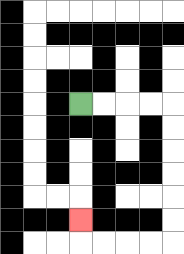{'start': '[3, 4]', 'end': '[3, 9]', 'path_directions': 'R,R,R,R,D,D,D,D,D,D,L,L,L,L,U', 'path_coordinates': '[[3, 4], [4, 4], [5, 4], [6, 4], [7, 4], [7, 5], [7, 6], [7, 7], [7, 8], [7, 9], [7, 10], [6, 10], [5, 10], [4, 10], [3, 10], [3, 9]]'}